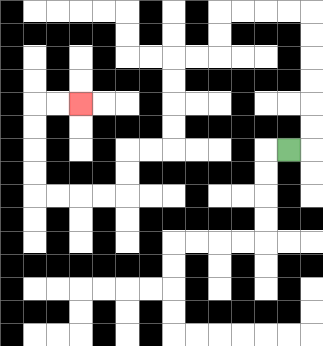{'start': '[12, 6]', 'end': '[3, 4]', 'path_directions': 'R,U,U,U,U,U,U,L,L,L,L,D,D,L,L,D,D,D,D,L,L,D,D,L,L,L,L,U,U,U,U,R,R', 'path_coordinates': '[[12, 6], [13, 6], [13, 5], [13, 4], [13, 3], [13, 2], [13, 1], [13, 0], [12, 0], [11, 0], [10, 0], [9, 0], [9, 1], [9, 2], [8, 2], [7, 2], [7, 3], [7, 4], [7, 5], [7, 6], [6, 6], [5, 6], [5, 7], [5, 8], [4, 8], [3, 8], [2, 8], [1, 8], [1, 7], [1, 6], [1, 5], [1, 4], [2, 4], [3, 4]]'}